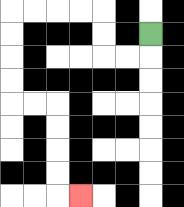{'start': '[6, 1]', 'end': '[3, 8]', 'path_directions': 'D,L,L,U,U,L,L,L,L,D,D,D,D,R,R,D,D,D,D,R', 'path_coordinates': '[[6, 1], [6, 2], [5, 2], [4, 2], [4, 1], [4, 0], [3, 0], [2, 0], [1, 0], [0, 0], [0, 1], [0, 2], [0, 3], [0, 4], [1, 4], [2, 4], [2, 5], [2, 6], [2, 7], [2, 8], [3, 8]]'}